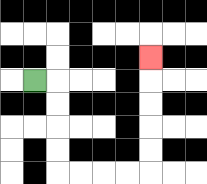{'start': '[1, 3]', 'end': '[6, 2]', 'path_directions': 'R,D,D,D,D,R,R,R,R,U,U,U,U,U', 'path_coordinates': '[[1, 3], [2, 3], [2, 4], [2, 5], [2, 6], [2, 7], [3, 7], [4, 7], [5, 7], [6, 7], [6, 6], [6, 5], [6, 4], [6, 3], [6, 2]]'}